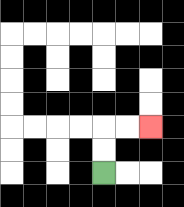{'start': '[4, 7]', 'end': '[6, 5]', 'path_directions': 'U,U,R,R', 'path_coordinates': '[[4, 7], [4, 6], [4, 5], [5, 5], [6, 5]]'}